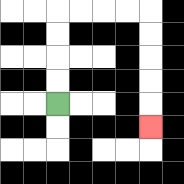{'start': '[2, 4]', 'end': '[6, 5]', 'path_directions': 'U,U,U,U,R,R,R,R,D,D,D,D,D', 'path_coordinates': '[[2, 4], [2, 3], [2, 2], [2, 1], [2, 0], [3, 0], [4, 0], [5, 0], [6, 0], [6, 1], [6, 2], [6, 3], [6, 4], [6, 5]]'}